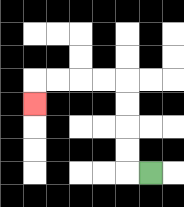{'start': '[6, 7]', 'end': '[1, 4]', 'path_directions': 'L,U,U,U,U,L,L,L,L,D', 'path_coordinates': '[[6, 7], [5, 7], [5, 6], [5, 5], [5, 4], [5, 3], [4, 3], [3, 3], [2, 3], [1, 3], [1, 4]]'}